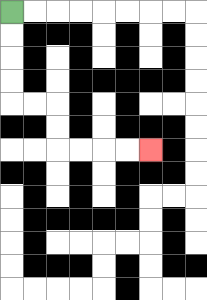{'start': '[0, 0]', 'end': '[6, 6]', 'path_directions': 'D,D,D,D,R,R,D,D,R,R,R,R', 'path_coordinates': '[[0, 0], [0, 1], [0, 2], [0, 3], [0, 4], [1, 4], [2, 4], [2, 5], [2, 6], [3, 6], [4, 6], [5, 6], [6, 6]]'}